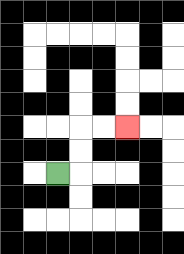{'start': '[2, 7]', 'end': '[5, 5]', 'path_directions': 'R,U,U,R,R', 'path_coordinates': '[[2, 7], [3, 7], [3, 6], [3, 5], [4, 5], [5, 5]]'}